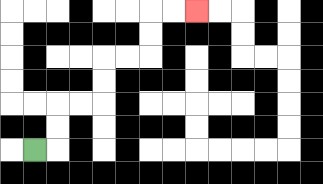{'start': '[1, 6]', 'end': '[8, 0]', 'path_directions': 'R,U,U,R,R,U,U,R,R,U,U,R,R', 'path_coordinates': '[[1, 6], [2, 6], [2, 5], [2, 4], [3, 4], [4, 4], [4, 3], [4, 2], [5, 2], [6, 2], [6, 1], [6, 0], [7, 0], [8, 0]]'}